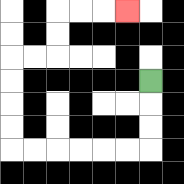{'start': '[6, 3]', 'end': '[5, 0]', 'path_directions': 'D,D,D,L,L,L,L,L,L,U,U,U,U,R,R,U,U,R,R,R', 'path_coordinates': '[[6, 3], [6, 4], [6, 5], [6, 6], [5, 6], [4, 6], [3, 6], [2, 6], [1, 6], [0, 6], [0, 5], [0, 4], [0, 3], [0, 2], [1, 2], [2, 2], [2, 1], [2, 0], [3, 0], [4, 0], [5, 0]]'}